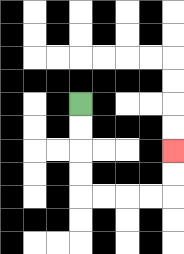{'start': '[3, 4]', 'end': '[7, 6]', 'path_directions': 'D,D,D,D,R,R,R,R,U,U', 'path_coordinates': '[[3, 4], [3, 5], [3, 6], [3, 7], [3, 8], [4, 8], [5, 8], [6, 8], [7, 8], [7, 7], [7, 6]]'}